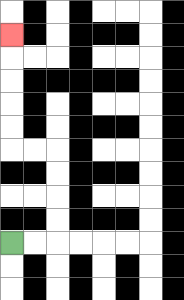{'start': '[0, 10]', 'end': '[0, 1]', 'path_directions': 'R,R,U,U,U,U,L,L,U,U,U,U,U', 'path_coordinates': '[[0, 10], [1, 10], [2, 10], [2, 9], [2, 8], [2, 7], [2, 6], [1, 6], [0, 6], [0, 5], [0, 4], [0, 3], [0, 2], [0, 1]]'}